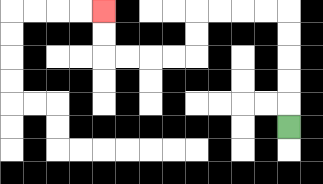{'start': '[12, 5]', 'end': '[4, 0]', 'path_directions': 'U,U,U,U,U,L,L,L,L,D,D,L,L,L,L,U,U', 'path_coordinates': '[[12, 5], [12, 4], [12, 3], [12, 2], [12, 1], [12, 0], [11, 0], [10, 0], [9, 0], [8, 0], [8, 1], [8, 2], [7, 2], [6, 2], [5, 2], [4, 2], [4, 1], [4, 0]]'}